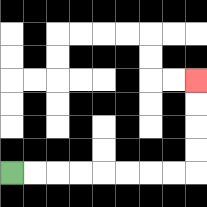{'start': '[0, 7]', 'end': '[8, 3]', 'path_directions': 'R,R,R,R,R,R,R,R,U,U,U,U', 'path_coordinates': '[[0, 7], [1, 7], [2, 7], [3, 7], [4, 7], [5, 7], [6, 7], [7, 7], [8, 7], [8, 6], [8, 5], [8, 4], [8, 3]]'}